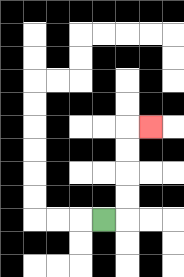{'start': '[4, 9]', 'end': '[6, 5]', 'path_directions': 'R,U,U,U,U,R', 'path_coordinates': '[[4, 9], [5, 9], [5, 8], [5, 7], [5, 6], [5, 5], [6, 5]]'}